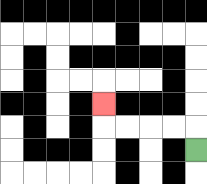{'start': '[8, 6]', 'end': '[4, 4]', 'path_directions': 'U,L,L,L,L,U', 'path_coordinates': '[[8, 6], [8, 5], [7, 5], [6, 5], [5, 5], [4, 5], [4, 4]]'}